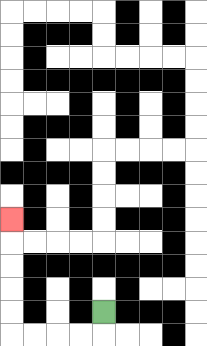{'start': '[4, 13]', 'end': '[0, 9]', 'path_directions': 'D,L,L,L,L,U,U,U,U,U', 'path_coordinates': '[[4, 13], [4, 14], [3, 14], [2, 14], [1, 14], [0, 14], [0, 13], [0, 12], [0, 11], [0, 10], [0, 9]]'}